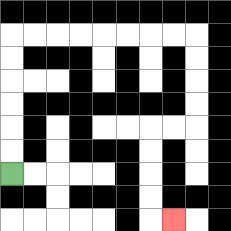{'start': '[0, 7]', 'end': '[7, 9]', 'path_directions': 'U,U,U,U,U,U,R,R,R,R,R,R,R,R,D,D,D,D,L,L,D,D,D,D,R', 'path_coordinates': '[[0, 7], [0, 6], [0, 5], [0, 4], [0, 3], [0, 2], [0, 1], [1, 1], [2, 1], [3, 1], [4, 1], [5, 1], [6, 1], [7, 1], [8, 1], [8, 2], [8, 3], [8, 4], [8, 5], [7, 5], [6, 5], [6, 6], [6, 7], [6, 8], [6, 9], [7, 9]]'}